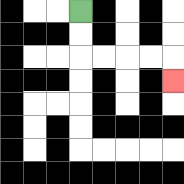{'start': '[3, 0]', 'end': '[7, 3]', 'path_directions': 'D,D,R,R,R,R,D', 'path_coordinates': '[[3, 0], [3, 1], [3, 2], [4, 2], [5, 2], [6, 2], [7, 2], [7, 3]]'}